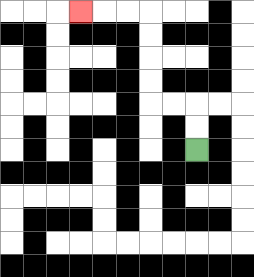{'start': '[8, 6]', 'end': '[3, 0]', 'path_directions': 'U,U,L,L,U,U,U,U,L,L,L', 'path_coordinates': '[[8, 6], [8, 5], [8, 4], [7, 4], [6, 4], [6, 3], [6, 2], [6, 1], [6, 0], [5, 0], [4, 0], [3, 0]]'}